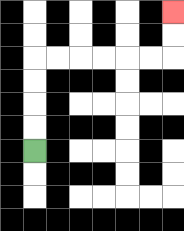{'start': '[1, 6]', 'end': '[7, 0]', 'path_directions': 'U,U,U,U,R,R,R,R,R,R,U,U', 'path_coordinates': '[[1, 6], [1, 5], [1, 4], [1, 3], [1, 2], [2, 2], [3, 2], [4, 2], [5, 2], [6, 2], [7, 2], [7, 1], [7, 0]]'}